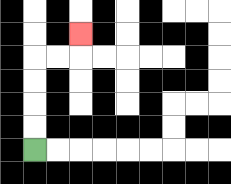{'start': '[1, 6]', 'end': '[3, 1]', 'path_directions': 'U,U,U,U,R,R,U', 'path_coordinates': '[[1, 6], [1, 5], [1, 4], [1, 3], [1, 2], [2, 2], [3, 2], [3, 1]]'}